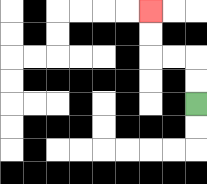{'start': '[8, 4]', 'end': '[6, 0]', 'path_directions': 'U,U,L,L,U,U', 'path_coordinates': '[[8, 4], [8, 3], [8, 2], [7, 2], [6, 2], [6, 1], [6, 0]]'}